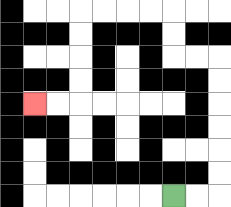{'start': '[7, 8]', 'end': '[1, 4]', 'path_directions': 'R,R,U,U,U,U,U,U,L,L,U,U,L,L,L,L,D,D,D,D,L,L', 'path_coordinates': '[[7, 8], [8, 8], [9, 8], [9, 7], [9, 6], [9, 5], [9, 4], [9, 3], [9, 2], [8, 2], [7, 2], [7, 1], [7, 0], [6, 0], [5, 0], [4, 0], [3, 0], [3, 1], [3, 2], [3, 3], [3, 4], [2, 4], [1, 4]]'}